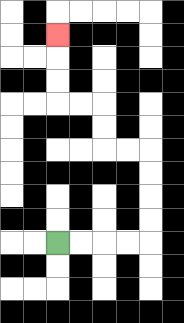{'start': '[2, 10]', 'end': '[2, 1]', 'path_directions': 'R,R,R,R,U,U,U,U,L,L,U,U,L,L,U,U,U', 'path_coordinates': '[[2, 10], [3, 10], [4, 10], [5, 10], [6, 10], [6, 9], [6, 8], [6, 7], [6, 6], [5, 6], [4, 6], [4, 5], [4, 4], [3, 4], [2, 4], [2, 3], [2, 2], [2, 1]]'}